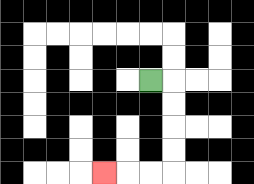{'start': '[6, 3]', 'end': '[4, 7]', 'path_directions': 'R,D,D,D,D,L,L,L', 'path_coordinates': '[[6, 3], [7, 3], [7, 4], [7, 5], [7, 6], [7, 7], [6, 7], [5, 7], [4, 7]]'}